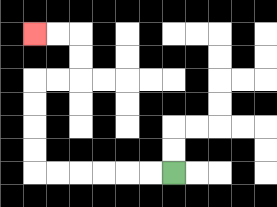{'start': '[7, 7]', 'end': '[1, 1]', 'path_directions': 'L,L,L,L,L,L,U,U,U,U,R,R,U,U,L,L', 'path_coordinates': '[[7, 7], [6, 7], [5, 7], [4, 7], [3, 7], [2, 7], [1, 7], [1, 6], [1, 5], [1, 4], [1, 3], [2, 3], [3, 3], [3, 2], [3, 1], [2, 1], [1, 1]]'}